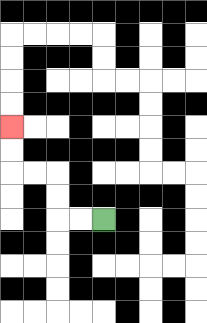{'start': '[4, 9]', 'end': '[0, 5]', 'path_directions': 'L,L,U,U,L,L,U,U', 'path_coordinates': '[[4, 9], [3, 9], [2, 9], [2, 8], [2, 7], [1, 7], [0, 7], [0, 6], [0, 5]]'}